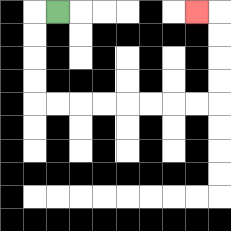{'start': '[2, 0]', 'end': '[8, 0]', 'path_directions': 'L,D,D,D,D,R,R,R,R,R,R,R,R,U,U,U,U,L', 'path_coordinates': '[[2, 0], [1, 0], [1, 1], [1, 2], [1, 3], [1, 4], [2, 4], [3, 4], [4, 4], [5, 4], [6, 4], [7, 4], [8, 4], [9, 4], [9, 3], [9, 2], [9, 1], [9, 0], [8, 0]]'}